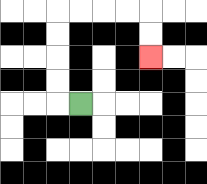{'start': '[3, 4]', 'end': '[6, 2]', 'path_directions': 'L,U,U,U,U,R,R,R,R,D,D', 'path_coordinates': '[[3, 4], [2, 4], [2, 3], [2, 2], [2, 1], [2, 0], [3, 0], [4, 0], [5, 0], [6, 0], [6, 1], [6, 2]]'}